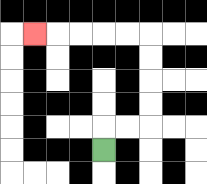{'start': '[4, 6]', 'end': '[1, 1]', 'path_directions': 'U,R,R,U,U,U,U,L,L,L,L,L', 'path_coordinates': '[[4, 6], [4, 5], [5, 5], [6, 5], [6, 4], [6, 3], [6, 2], [6, 1], [5, 1], [4, 1], [3, 1], [2, 1], [1, 1]]'}